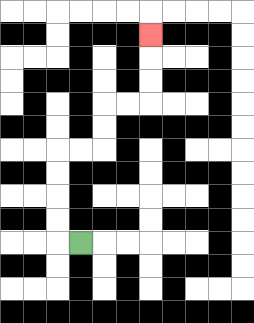{'start': '[3, 10]', 'end': '[6, 1]', 'path_directions': 'L,U,U,U,U,R,R,U,U,R,R,U,U,U', 'path_coordinates': '[[3, 10], [2, 10], [2, 9], [2, 8], [2, 7], [2, 6], [3, 6], [4, 6], [4, 5], [4, 4], [5, 4], [6, 4], [6, 3], [6, 2], [6, 1]]'}